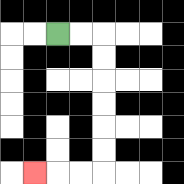{'start': '[2, 1]', 'end': '[1, 7]', 'path_directions': 'R,R,D,D,D,D,D,D,L,L,L', 'path_coordinates': '[[2, 1], [3, 1], [4, 1], [4, 2], [4, 3], [4, 4], [4, 5], [4, 6], [4, 7], [3, 7], [2, 7], [1, 7]]'}